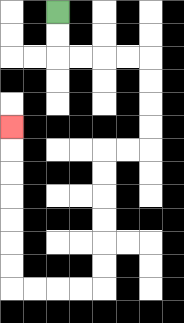{'start': '[2, 0]', 'end': '[0, 5]', 'path_directions': 'D,D,R,R,R,R,D,D,D,D,L,L,D,D,D,D,D,D,L,L,L,L,U,U,U,U,U,U,U', 'path_coordinates': '[[2, 0], [2, 1], [2, 2], [3, 2], [4, 2], [5, 2], [6, 2], [6, 3], [6, 4], [6, 5], [6, 6], [5, 6], [4, 6], [4, 7], [4, 8], [4, 9], [4, 10], [4, 11], [4, 12], [3, 12], [2, 12], [1, 12], [0, 12], [0, 11], [0, 10], [0, 9], [0, 8], [0, 7], [0, 6], [0, 5]]'}